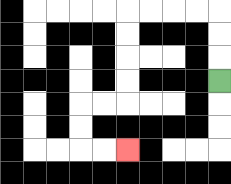{'start': '[9, 3]', 'end': '[5, 6]', 'path_directions': 'U,U,U,L,L,L,L,D,D,D,D,L,L,D,D,R,R', 'path_coordinates': '[[9, 3], [9, 2], [9, 1], [9, 0], [8, 0], [7, 0], [6, 0], [5, 0], [5, 1], [5, 2], [5, 3], [5, 4], [4, 4], [3, 4], [3, 5], [3, 6], [4, 6], [5, 6]]'}